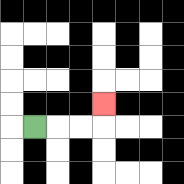{'start': '[1, 5]', 'end': '[4, 4]', 'path_directions': 'R,R,R,U', 'path_coordinates': '[[1, 5], [2, 5], [3, 5], [4, 5], [4, 4]]'}